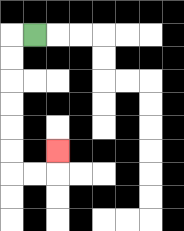{'start': '[1, 1]', 'end': '[2, 6]', 'path_directions': 'L,D,D,D,D,D,D,R,R,U', 'path_coordinates': '[[1, 1], [0, 1], [0, 2], [0, 3], [0, 4], [0, 5], [0, 6], [0, 7], [1, 7], [2, 7], [2, 6]]'}